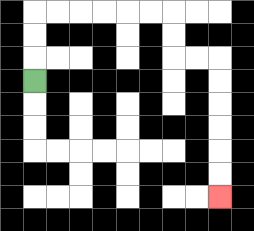{'start': '[1, 3]', 'end': '[9, 8]', 'path_directions': 'U,U,U,R,R,R,R,R,R,D,D,R,R,D,D,D,D,D,D', 'path_coordinates': '[[1, 3], [1, 2], [1, 1], [1, 0], [2, 0], [3, 0], [4, 0], [5, 0], [6, 0], [7, 0], [7, 1], [7, 2], [8, 2], [9, 2], [9, 3], [9, 4], [9, 5], [9, 6], [9, 7], [9, 8]]'}